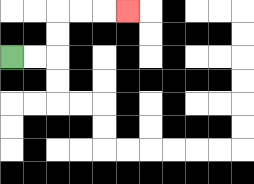{'start': '[0, 2]', 'end': '[5, 0]', 'path_directions': 'R,R,U,U,R,R,R', 'path_coordinates': '[[0, 2], [1, 2], [2, 2], [2, 1], [2, 0], [3, 0], [4, 0], [5, 0]]'}